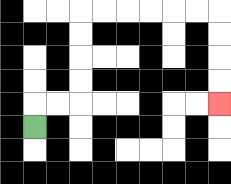{'start': '[1, 5]', 'end': '[9, 4]', 'path_directions': 'U,R,R,U,U,U,U,R,R,R,R,R,R,D,D,D,D', 'path_coordinates': '[[1, 5], [1, 4], [2, 4], [3, 4], [3, 3], [3, 2], [3, 1], [3, 0], [4, 0], [5, 0], [6, 0], [7, 0], [8, 0], [9, 0], [9, 1], [9, 2], [9, 3], [9, 4]]'}